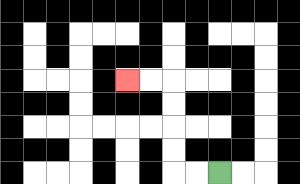{'start': '[9, 7]', 'end': '[5, 3]', 'path_directions': 'L,L,U,U,U,U,L,L', 'path_coordinates': '[[9, 7], [8, 7], [7, 7], [7, 6], [7, 5], [7, 4], [7, 3], [6, 3], [5, 3]]'}